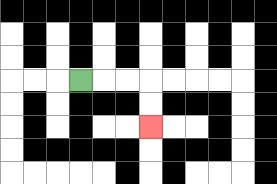{'start': '[3, 3]', 'end': '[6, 5]', 'path_directions': 'R,R,R,D,D', 'path_coordinates': '[[3, 3], [4, 3], [5, 3], [6, 3], [6, 4], [6, 5]]'}